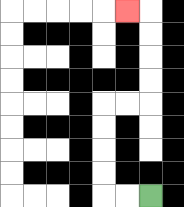{'start': '[6, 8]', 'end': '[5, 0]', 'path_directions': 'L,L,U,U,U,U,R,R,U,U,U,U,L', 'path_coordinates': '[[6, 8], [5, 8], [4, 8], [4, 7], [4, 6], [4, 5], [4, 4], [5, 4], [6, 4], [6, 3], [6, 2], [6, 1], [6, 0], [5, 0]]'}